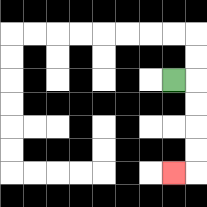{'start': '[7, 3]', 'end': '[7, 7]', 'path_directions': 'R,D,D,D,D,L', 'path_coordinates': '[[7, 3], [8, 3], [8, 4], [8, 5], [8, 6], [8, 7], [7, 7]]'}